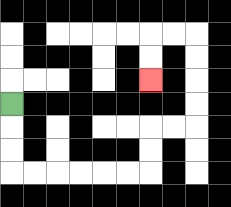{'start': '[0, 4]', 'end': '[6, 3]', 'path_directions': 'D,D,D,R,R,R,R,R,R,U,U,R,R,U,U,U,U,L,L,D,D', 'path_coordinates': '[[0, 4], [0, 5], [0, 6], [0, 7], [1, 7], [2, 7], [3, 7], [4, 7], [5, 7], [6, 7], [6, 6], [6, 5], [7, 5], [8, 5], [8, 4], [8, 3], [8, 2], [8, 1], [7, 1], [6, 1], [6, 2], [6, 3]]'}